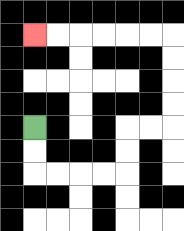{'start': '[1, 5]', 'end': '[1, 1]', 'path_directions': 'D,D,R,R,R,R,U,U,R,R,U,U,U,U,L,L,L,L,L,L', 'path_coordinates': '[[1, 5], [1, 6], [1, 7], [2, 7], [3, 7], [4, 7], [5, 7], [5, 6], [5, 5], [6, 5], [7, 5], [7, 4], [7, 3], [7, 2], [7, 1], [6, 1], [5, 1], [4, 1], [3, 1], [2, 1], [1, 1]]'}